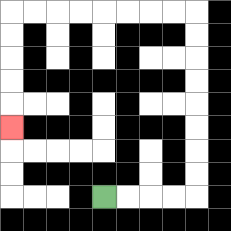{'start': '[4, 8]', 'end': '[0, 5]', 'path_directions': 'R,R,R,R,U,U,U,U,U,U,U,U,L,L,L,L,L,L,L,L,D,D,D,D,D', 'path_coordinates': '[[4, 8], [5, 8], [6, 8], [7, 8], [8, 8], [8, 7], [8, 6], [8, 5], [8, 4], [8, 3], [8, 2], [8, 1], [8, 0], [7, 0], [6, 0], [5, 0], [4, 0], [3, 0], [2, 0], [1, 0], [0, 0], [0, 1], [0, 2], [0, 3], [0, 4], [0, 5]]'}